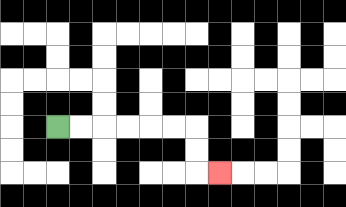{'start': '[2, 5]', 'end': '[9, 7]', 'path_directions': 'R,R,R,R,R,R,D,D,R', 'path_coordinates': '[[2, 5], [3, 5], [4, 5], [5, 5], [6, 5], [7, 5], [8, 5], [8, 6], [8, 7], [9, 7]]'}